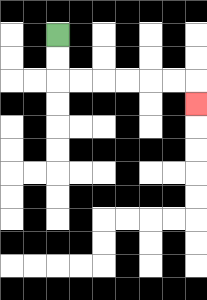{'start': '[2, 1]', 'end': '[8, 4]', 'path_directions': 'D,D,R,R,R,R,R,R,D', 'path_coordinates': '[[2, 1], [2, 2], [2, 3], [3, 3], [4, 3], [5, 3], [6, 3], [7, 3], [8, 3], [8, 4]]'}